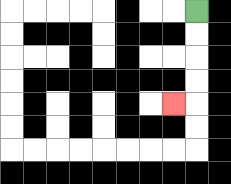{'start': '[8, 0]', 'end': '[7, 4]', 'path_directions': 'D,D,D,D,L', 'path_coordinates': '[[8, 0], [8, 1], [8, 2], [8, 3], [8, 4], [7, 4]]'}